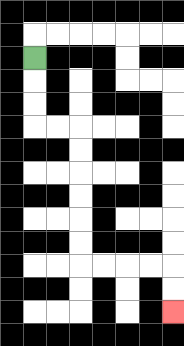{'start': '[1, 2]', 'end': '[7, 13]', 'path_directions': 'D,D,D,R,R,D,D,D,D,D,D,R,R,R,R,D,D', 'path_coordinates': '[[1, 2], [1, 3], [1, 4], [1, 5], [2, 5], [3, 5], [3, 6], [3, 7], [3, 8], [3, 9], [3, 10], [3, 11], [4, 11], [5, 11], [6, 11], [7, 11], [7, 12], [7, 13]]'}